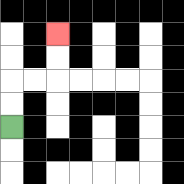{'start': '[0, 5]', 'end': '[2, 1]', 'path_directions': 'U,U,R,R,U,U', 'path_coordinates': '[[0, 5], [0, 4], [0, 3], [1, 3], [2, 3], [2, 2], [2, 1]]'}